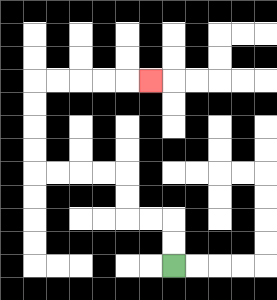{'start': '[7, 11]', 'end': '[6, 3]', 'path_directions': 'U,U,L,L,U,U,L,L,L,L,U,U,U,U,R,R,R,R,R', 'path_coordinates': '[[7, 11], [7, 10], [7, 9], [6, 9], [5, 9], [5, 8], [5, 7], [4, 7], [3, 7], [2, 7], [1, 7], [1, 6], [1, 5], [1, 4], [1, 3], [2, 3], [3, 3], [4, 3], [5, 3], [6, 3]]'}